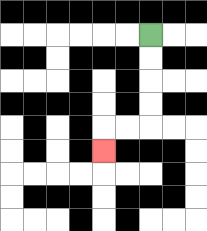{'start': '[6, 1]', 'end': '[4, 6]', 'path_directions': 'D,D,D,D,L,L,D', 'path_coordinates': '[[6, 1], [6, 2], [6, 3], [6, 4], [6, 5], [5, 5], [4, 5], [4, 6]]'}